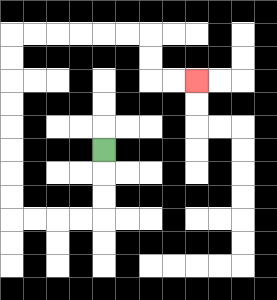{'start': '[4, 6]', 'end': '[8, 3]', 'path_directions': 'D,D,D,L,L,L,L,U,U,U,U,U,U,U,U,R,R,R,R,R,R,D,D,R,R', 'path_coordinates': '[[4, 6], [4, 7], [4, 8], [4, 9], [3, 9], [2, 9], [1, 9], [0, 9], [0, 8], [0, 7], [0, 6], [0, 5], [0, 4], [0, 3], [0, 2], [0, 1], [1, 1], [2, 1], [3, 1], [4, 1], [5, 1], [6, 1], [6, 2], [6, 3], [7, 3], [8, 3]]'}